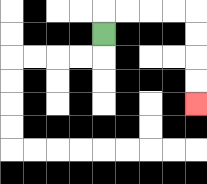{'start': '[4, 1]', 'end': '[8, 4]', 'path_directions': 'U,R,R,R,R,D,D,D,D', 'path_coordinates': '[[4, 1], [4, 0], [5, 0], [6, 0], [7, 0], [8, 0], [8, 1], [8, 2], [8, 3], [8, 4]]'}